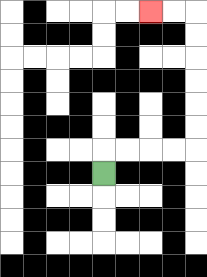{'start': '[4, 7]', 'end': '[6, 0]', 'path_directions': 'U,R,R,R,R,U,U,U,U,U,U,L,L', 'path_coordinates': '[[4, 7], [4, 6], [5, 6], [6, 6], [7, 6], [8, 6], [8, 5], [8, 4], [8, 3], [8, 2], [8, 1], [8, 0], [7, 0], [6, 0]]'}